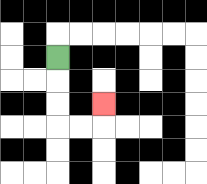{'start': '[2, 2]', 'end': '[4, 4]', 'path_directions': 'D,D,D,R,R,U', 'path_coordinates': '[[2, 2], [2, 3], [2, 4], [2, 5], [3, 5], [4, 5], [4, 4]]'}